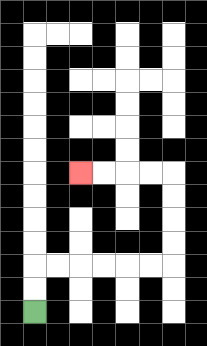{'start': '[1, 13]', 'end': '[3, 7]', 'path_directions': 'U,U,R,R,R,R,R,R,U,U,U,U,L,L,L,L', 'path_coordinates': '[[1, 13], [1, 12], [1, 11], [2, 11], [3, 11], [4, 11], [5, 11], [6, 11], [7, 11], [7, 10], [7, 9], [7, 8], [7, 7], [6, 7], [5, 7], [4, 7], [3, 7]]'}